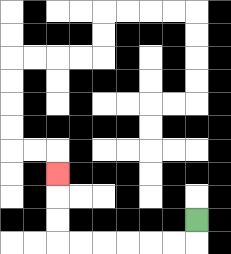{'start': '[8, 9]', 'end': '[2, 7]', 'path_directions': 'D,L,L,L,L,L,L,U,U,U', 'path_coordinates': '[[8, 9], [8, 10], [7, 10], [6, 10], [5, 10], [4, 10], [3, 10], [2, 10], [2, 9], [2, 8], [2, 7]]'}